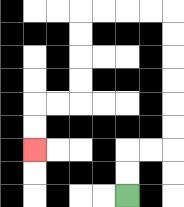{'start': '[5, 8]', 'end': '[1, 6]', 'path_directions': 'U,U,R,R,U,U,U,U,U,U,L,L,L,L,D,D,D,D,L,L,D,D', 'path_coordinates': '[[5, 8], [5, 7], [5, 6], [6, 6], [7, 6], [7, 5], [7, 4], [7, 3], [7, 2], [7, 1], [7, 0], [6, 0], [5, 0], [4, 0], [3, 0], [3, 1], [3, 2], [3, 3], [3, 4], [2, 4], [1, 4], [1, 5], [1, 6]]'}